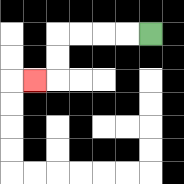{'start': '[6, 1]', 'end': '[1, 3]', 'path_directions': 'L,L,L,L,D,D,L', 'path_coordinates': '[[6, 1], [5, 1], [4, 1], [3, 1], [2, 1], [2, 2], [2, 3], [1, 3]]'}